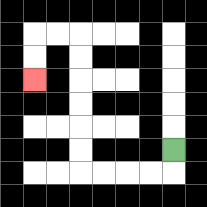{'start': '[7, 6]', 'end': '[1, 3]', 'path_directions': 'D,L,L,L,L,U,U,U,U,U,U,L,L,D,D', 'path_coordinates': '[[7, 6], [7, 7], [6, 7], [5, 7], [4, 7], [3, 7], [3, 6], [3, 5], [3, 4], [3, 3], [3, 2], [3, 1], [2, 1], [1, 1], [1, 2], [1, 3]]'}